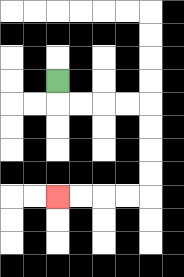{'start': '[2, 3]', 'end': '[2, 8]', 'path_directions': 'D,R,R,R,R,D,D,D,D,L,L,L,L', 'path_coordinates': '[[2, 3], [2, 4], [3, 4], [4, 4], [5, 4], [6, 4], [6, 5], [6, 6], [6, 7], [6, 8], [5, 8], [4, 8], [3, 8], [2, 8]]'}